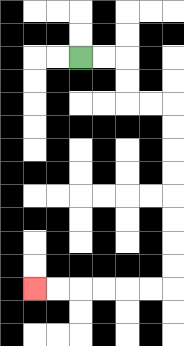{'start': '[3, 2]', 'end': '[1, 12]', 'path_directions': 'R,R,D,D,R,R,D,D,D,D,D,D,D,D,L,L,L,L,L,L', 'path_coordinates': '[[3, 2], [4, 2], [5, 2], [5, 3], [5, 4], [6, 4], [7, 4], [7, 5], [7, 6], [7, 7], [7, 8], [7, 9], [7, 10], [7, 11], [7, 12], [6, 12], [5, 12], [4, 12], [3, 12], [2, 12], [1, 12]]'}